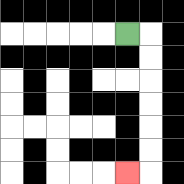{'start': '[5, 1]', 'end': '[5, 7]', 'path_directions': 'R,D,D,D,D,D,D,L', 'path_coordinates': '[[5, 1], [6, 1], [6, 2], [6, 3], [6, 4], [6, 5], [6, 6], [6, 7], [5, 7]]'}